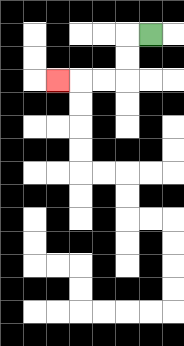{'start': '[6, 1]', 'end': '[2, 3]', 'path_directions': 'L,D,D,L,L,L', 'path_coordinates': '[[6, 1], [5, 1], [5, 2], [5, 3], [4, 3], [3, 3], [2, 3]]'}